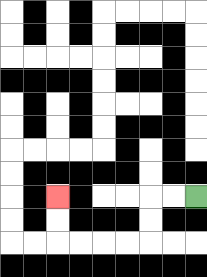{'start': '[8, 8]', 'end': '[2, 8]', 'path_directions': 'L,L,D,D,L,L,L,L,U,U', 'path_coordinates': '[[8, 8], [7, 8], [6, 8], [6, 9], [6, 10], [5, 10], [4, 10], [3, 10], [2, 10], [2, 9], [2, 8]]'}